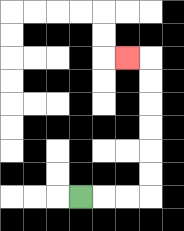{'start': '[3, 8]', 'end': '[5, 2]', 'path_directions': 'R,R,R,U,U,U,U,U,U,L', 'path_coordinates': '[[3, 8], [4, 8], [5, 8], [6, 8], [6, 7], [6, 6], [6, 5], [6, 4], [6, 3], [6, 2], [5, 2]]'}